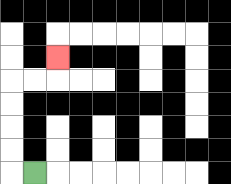{'start': '[1, 7]', 'end': '[2, 2]', 'path_directions': 'L,U,U,U,U,R,R,U', 'path_coordinates': '[[1, 7], [0, 7], [0, 6], [0, 5], [0, 4], [0, 3], [1, 3], [2, 3], [2, 2]]'}